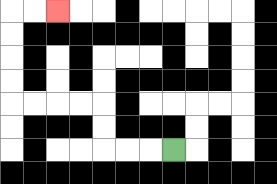{'start': '[7, 6]', 'end': '[2, 0]', 'path_directions': 'L,L,L,U,U,L,L,L,L,U,U,U,U,R,R', 'path_coordinates': '[[7, 6], [6, 6], [5, 6], [4, 6], [4, 5], [4, 4], [3, 4], [2, 4], [1, 4], [0, 4], [0, 3], [0, 2], [0, 1], [0, 0], [1, 0], [2, 0]]'}